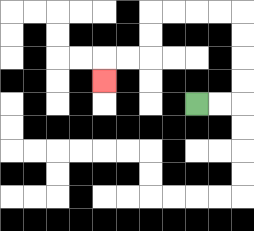{'start': '[8, 4]', 'end': '[4, 3]', 'path_directions': 'R,R,U,U,U,U,L,L,L,L,D,D,L,L,D', 'path_coordinates': '[[8, 4], [9, 4], [10, 4], [10, 3], [10, 2], [10, 1], [10, 0], [9, 0], [8, 0], [7, 0], [6, 0], [6, 1], [6, 2], [5, 2], [4, 2], [4, 3]]'}